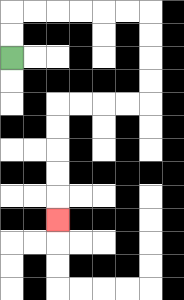{'start': '[0, 2]', 'end': '[2, 9]', 'path_directions': 'U,U,R,R,R,R,R,R,D,D,D,D,L,L,L,L,D,D,D,D,D', 'path_coordinates': '[[0, 2], [0, 1], [0, 0], [1, 0], [2, 0], [3, 0], [4, 0], [5, 0], [6, 0], [6, 1], [6, 2], [6, 3], [6, 4], [5, 4], [4, 4], [3, 4], [2, 4], [2, 5], [2, 6], [2, 7], [2, 8], [2, 9]]'}